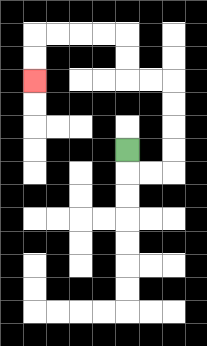{'start': '[5, 6]', 'end': '[1, 3]', 'path_directions': 'D,R,R,U,U,U,U,L,L,U,U,L,L,L,L,D,D', 'path_coordinates': '[[5, 6], [5, 7], [6, 7], [7, 7], [7, 6], [7, 5], [7, 4], [7, 3], [6, 3], [5, 3], [5, 2], [5, 1], [4, 1], [3, 1], [2, 1], [1, 1], [1, 2], [1, 3]]'}